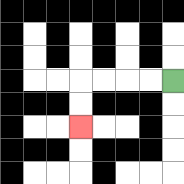{'start': '[7, 3]', 'end': '[3, 5]', 'path_directions': 'L,L,L,L,D,D', 'path_coordinates': '[[7, 3], [6, 3], [5, 3], [4, 3], [3, 3], [3, 4], [3, 5]]'}